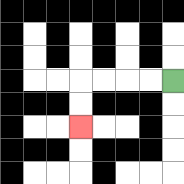{'start': '[7, 3]', 'end': '[3, 5]', 'path_directions': 'L,L,L,L,D,D', 'path_coordinates': '[[7, 3], [6, 3], [5, 3], [4, 3], [3, 3], [3, 4], [3, 5]]'}